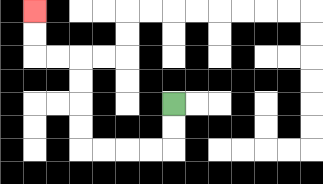{'start': '[7, 4]', 'end': '[1, 0]', 'path_directions': 'D,D,L,L,L,L,U,U,U,U,L,L,U,U', 'path_coordinates': '[[7, 4], [7, 5], [7, 6], [6, 6], [5, 6], [4, 6], [3, 6], [3, 5], [3, 4], [3, 3], [3, 2], [2, 2], [1, 2], [1, 1], [1, 0]]'}